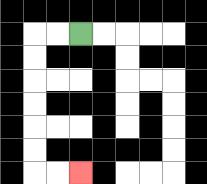{'start': '[3, 1]', 'end': '[3, 7]', 'path_directions': 'L,L,D,D,D,D,D,D,R,R', 'path_coordinates': '[[3, 1], [2, 1], [1, 1], [1, 2], [1, 3], [1, 4], [1, 5], [1, 6], [1, 7], [2, 7], [3, 7]]'}